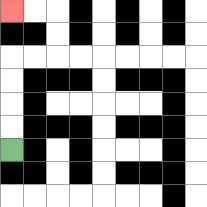{'start': '[0, 6]', 'end': '[0, 0]', 'path_directions': 'U,U,U,U,R,R,U,U,L,L', 'path_coordinates': '[[0, 6], [0, 5], [0, 4], [0, 3], [0, 2], [1, 2], [2, 2], [2, 1], [2, 0], [1, 0], [0, 0]]'}